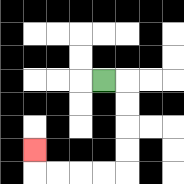{'start': '[4, 3]', 'end': '[1, 6]', 'path_directions': 'R,D,D,D,D,L,L,L,L,U', 'path_coordinates': '[[4, 3], [5, 3], [5, 4], [5, 5], [5, 6], [5, 7], [4, 7], [3, 7], [2, 7], [1, 7], [1, 6]]'}